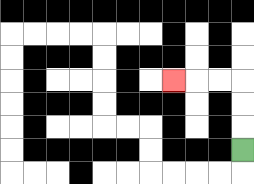{'start': '[10, 6]', 'end': '[7, 3]', 'path_directions': 'U,U,U,L,L,L', 'path_coordinates': '[[10, 6], [10, 5], [10, 4], [10, 3], [9, 3], [8, 3], [7, 3]]'}